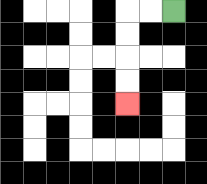{'start': '[7, 0]', 'end': '[5, 4]', 'path_directions': 'L,L,D,D,D,D', 'path_coordinates': '[[7, 0], [6, 0], [5, 0], [5, 1], [5, 2], [5, 3], [5, 4]]'}